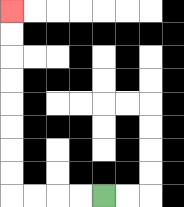{'start': '[4, 8]', 'end': '[0, 0]', 'path_directions': 'L,L,L,L,U,U,U,U,U,U,U,U', 'path_coordinates': '[[4, 8], [3, 8], [2, 8], [1, 8], [0, 8], [0, 7], [0, 6], [0, 5], [0, 4], [0, 3], [0, 2], [0, 1], [0, 0]]'}